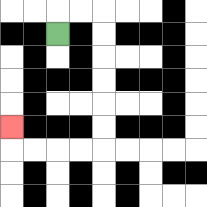{'start': '[2, 1]', 'end': '[0, 5]', 'path_directions': 'U,R,R,D,D,D,D,D,D,L,L,L,L,U', 'path_coordinates': '[[2, 1], [2, 0], [3, 0], [4, 0], [4, 1], [4, 2], [4, 3], [4, 4], [4, 5], [4, 6], [3, 6], [2, 6], [1, 6], [0, 6], [0, 5]]'}